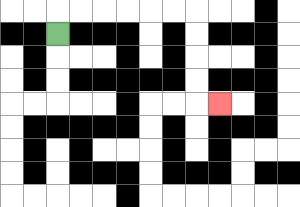{'start': '[2, 1]', 'end': '[9, 4]', 'path_directions': 'U,R,R,R,R,R,R,D,D,D,D,R', 'path_coordinates': '[[2, 1], [2, 0], [3, 0], [4, 0], [5, 0], [6, 0], [7, 0], [8, 0], [8, 1], [8, 2], [8, 3], [8, 4], [9, 4]]'}